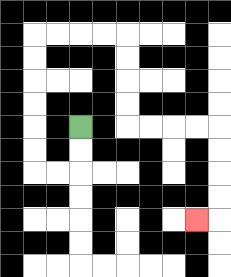{'start': '[3, 5]', 'end': '[8, 9]', 'path_directions': 'D,D,L,L,U,U,U,U,U,U,R,R,R,R,D,D,D,D,R,R,R,R,D,D,D,D,L', 'path_coordinates': '[[3, 5], [3, 6], [3, 7], [2, 7], [1, 7], [1, 6], [1, 5], [1, 4], [1, 3], [1, 2], [1, 1], [2, 1], [3, 1], [4, 1], [5, 1], [5, 2], [5, 3], [5, 4], [5, 5], [6, 5], [7, 5], [8, 5], [9, 5], [9, 6], [9, 7], [9, 8], [9, 9], [8, 9]]'}